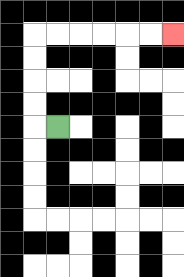{'start': '[2, 5]', 'end': '[7, 1]', 'path_directions': 'L,U,U,U,U,R,R,R,R,R,R', 'path_coordinates': '[[2, 5], [1, 5], [1, 4], [1, 3], [1, 2], [1, 1], [2, 1], [3, 1], [4, 1], [5, 1], [6, 1], [7, 1]]'}